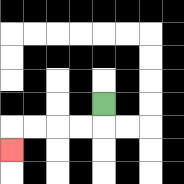{'start': '[4, 4]', 'end': '[0, 6]', 'path_directions': 'D,L,L,L,L,D', 'path_coordinates': '[[4, 4], [4, 5], [3, 5], [2, 5], [1, 5], [0, 5], [0, 6]]'}